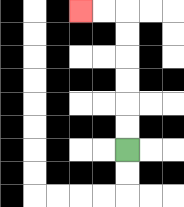{'start': '[5, 6]', 'end': '[3, 0]', 'path_directions': 'U,U,U,U,U,U,L,L', 'path_coordinates': '[[5, 6], [5, 5], [5, 4], [5, 3], [5, 2], [5, 1], [5, 0], [4, 0], [3, 0]]'}